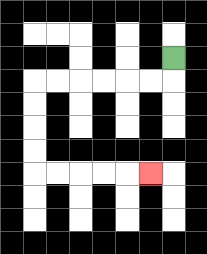{'start': '[7, 2]', 'end': '[6, 7]', 'path_directions': 'D,L,L,L,L,L,L,D,D,D,D,R,R,R,R,R', 'path_coordinates': '[[7, 2], [7, 3], [6, 3], [5, 3], [4, 3], [3, 3], [2, 3], [1, 3], [1, 4], [1, 5], [1, 6], [1, 7], [2, 7], [3, 7], [4, 7], [5, 7], [6, 7]]'}